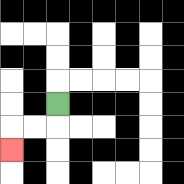{'start': '[2, 4]', 'end': '[0, 6]', 'path_directions': 'D,L,L,D', 'path_coordinates': '[[2, 4], [2, 5], [1, 5], [0, 5], [0, 6]]'}